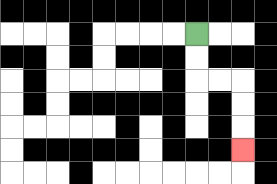{'start': '[8, 1]', 'end': '[10, 6]', 'path_directions': 'D,D,R,R,D,D,D', 'path_coordinates': '[[8, 1], [8, 2], [8, 3], [9, 3], [10, 3], [10, 4], [10, 5], [10, 6]]'}